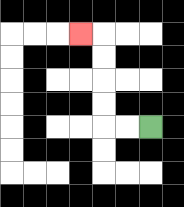{'start': '[6, 5]', 'end': '[3, 1]', 'path_directions': 'L,L,U,U,U,U,L', 'path_coordinates': '[[6, 5], [5, 5], [4, 5], [4, 4], [4, 3], [4, 2], [4, 1], [3, 1]]'}